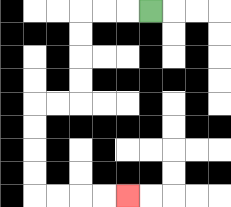{'start': '[6, 0]', 'end': '[5, 8]', 'path_directions': 'L,L,L,D,D,D,D,L,L,D,D,D,D,R,R,R,R', 'path_coordinates': '[[6, 0], [5, 0], [4, 0], [3, 0], [3, 1], [3, 2], [3, 3], [3, 4], [2, 4], [1, 4], [1, 5], [1, 6], [1, 7], [1, 8], [2, 8], [3, 8], [4, 8], [5, 8]]'}